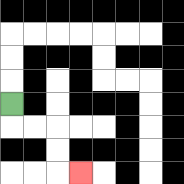{'start': '[0, 4]', 'end': '[3, 7]', 'path_directions': 'D,R,R,D,D,R', 'path_coordinates': '[[0, 4], [0, 5], [1, 5], [2, 5], [2, 6], [2, 7], [3, 7]]'}